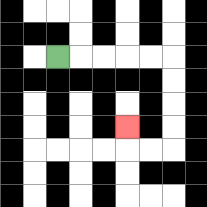{'start': '[2, 2]', 'end': '[5, 5]', 'path_directions': 'R,R,R,R,R,D,D,D,D,L,L,U', 'path_coordinates': '[[2, 2], [3, 2], [4, 2], [5, 2], [6, 2], [7, 2], [7, 3], [7, 4], [7, 5], [7, 6], [6, 6], [5, 6], [5, 5]]'}